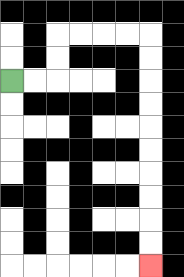{'start': '[0, 3]', 'end': '[6, 11]', 'path_directions': 'R,R,U,U,R,R,R,R,D,D,D,D,D,D,D,D,D,D', 'path_coordinates': '[[0, 3], [1, 3], [2, 3], [2, 2], [2, 1], [3, 1], [4, 1], [5, 1], [6, 1], [6, 2], [6, 3], [6, 4], [6, 5], [6, 6], [6, 7], [6, 8], [6, 9], [6, 10], [6, 11]]'}